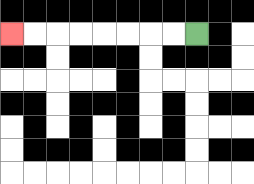{'start': '[8, 1]', 'end': '[0, 1]', 'path_directions': 'L,L,L,L,L,L,L,L', 'path_coordinates': '[[8, 1], [7, 1], [6, 1], [5, 1], [4, 1], [3, 1], [2, 1], [1, 1], [0, 1]]'}